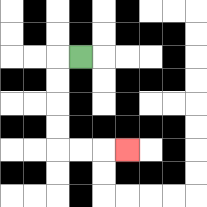{'start': '[3, 2]', 'end': '[5, 6]', 'path_directions': 'L,D,D,D,D,R,R,R', 'path_coordinates': '[[3, 2], [2, 2], [2, 3], [2, 4], [2, 5], [2, 6], [3, 6], [4, 6], [5, 6]]'}